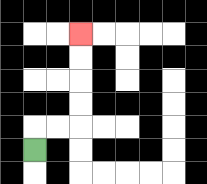{'start': '[1, 6]', 'end': '[3, 1]', 'path_directions': 'U,R,R,U,U,U,U', 'path_coordinates': '[[1, 6], [1, 5], [2, 5], [3, 5], [3, 4], [3, 3], [3, 2], [3, 1]]'}